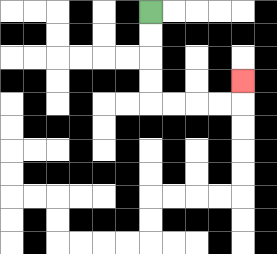{'start': '[6, 0]', 'end': '[10, 3]', 'path_directions': 'D,D,D,D,R,R,R,R,U', 'path_coordinates': '[[6, 0], [6, 1], [6, 2], [6, 3], [6, 4], [7, 4], [8, 4], [9, 4], [10, 4], [10, 3]]'}